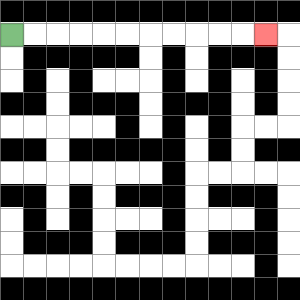{'start': '[0, 1]', 'end': '[11, 1]', 'path_directions': 'R,R,R,R,R,R,R,R,R,R,R', 'path_coordinates': '[[0, 1], [1, 1], [2, 1], [3, 1], [4, 1], [5, 1], [6, 1], [7, 1], [8, 1], [9, 1], [10, 1], [11, 1]]'}